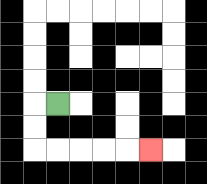{'start': '[2, 4]', 'end': '[6, 6]', 'path_directions': 'L,D,D,R,R,R,R,R', 'path_coordinates': '[[2, 4], [1, 4], [1, 5], [1, 6], [2, 6], [3, 6], [4, 6], [5, 6], [6, 6]]'}